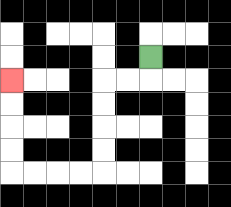{'start': '[6, 2]', 'end': '[0, 3]', 'path_directions': 'D,L,L,D,D,D,D,L,L,L,L,U,U,U,U', 'path_coordinates': '[[6, 2], [6, 3], [5, 3], [4, 3], [4, 4], [4, 5], [4, 6], [4, 7], [3, 7], [2, 7], [1, 7], [0, 7], [0, 6], [0, 5], [0, 4], [0, 3]]'}